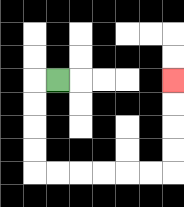{'start': '[2, 3]', 'end': '[7, 3]', 'path_directions': 'L,D,D,D,D,R,R,R,R,R,R,U,U,U,U', 'path_coordinates': '[[2, 3], [1, 3], [1, 4], [1, 5], [1, 6], [1, 7], [2, 7], [3, 7], [4, 7], [5, 7], [6, 7], [7, 7], [7, 6], [7, 5], [7, 4], [7, 3]]'}